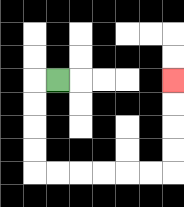{'start': '[2, 3]', 'end': '[7, 3]', 'path_directions': 'L,D,D,D,D,R,R,R,R,R,R,U,U,U,U', 'path_coordinates': '[[2, 3], [1, 3], [1, 4], [1, 5], [1, 6], [1, 7], [2, 7], [3, 7], [4, 7], [5, 7], [6, 7], [7, 7], [7, 6], [7, 5], [7, 4], [7, 3]]'}